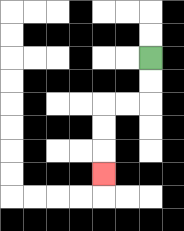{'start': '[6, 2]', 'end': '[4, 7]', 'path_directions': 'D,D,L,L,D,D,D', 'path_coordinates': '[[6, 2], [6, 3], [6, 4], [5, 4], [4, 4], [4, 5], [4, 6], [4, 7]]'}